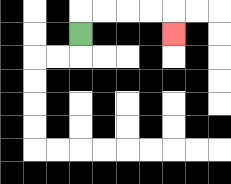{'start': '[3, 1]', 'end': '[7, 1]', 'path_directions': 'U,R,R,R,R,D', 'path_coordinates': '[[3, 1], [3, 0], [4, 0], [5, 0], [6, 0], [7, 0], [7, 1]]'}